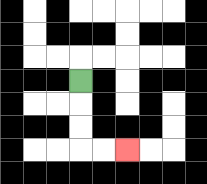{'start': '[3, 3]', 'end': '[5, 6]', 'path_directions': 'D,D,D,R,R', 'path_coordinates': '[[3, 3], [3, 4], [3, 5], [3, 6], [4, 6], [5, 6]]'}